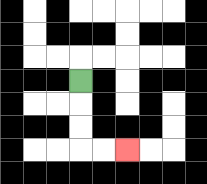{'start': '[3, 3]', 'end': '[5, 6]', 'path_directions': 'D,D,D,R,R', 'path_coordinates': '[[3, 3], [3, 4], [3, 5], [3, 6], [4, 6], [5, 6]]'}